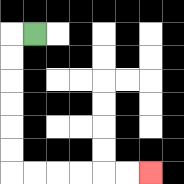{'start': '[1, 1]', 'end': '[6, 7]', 'path_directions': 'L,D,D,D,D,D,D,R,R,R,R,R,R', 'path_coordinates': '[[1, 1], [0, 1], [0, 2], [0, 3], [0, 4], [0, 5], [0, 6], [0, 7], [1, 7], [2, 7], [3, 7], [4, 7], [5, 7], [6, 7]]'}